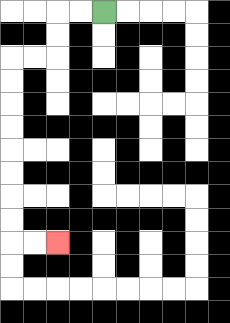{'start': '[4, 0]', 'end': '[2, 10]', 'path_directions': 'L,L,D,D,L,L,D,D,D,D,D,D,D,D,R,R', 'path_coordinates': '[[4, 0], [3, 0], [2, 0], [2, 1], [2, 2], [1, 2], [0, 2], [0, 3], [0, 4], [0, 5], [0, 6], [0, 7], [0, 8], [0, 9], [0, 10], [1, 10], [2, 10]]'}